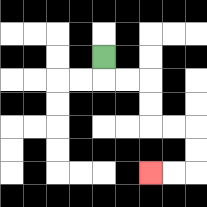{'start': '[4, 2]', 'end': '[6, 7]', 'path_directions': 'D,R,R,D,D,R,R,D,D,L,L', 'path_coordinates': '[[4, 2], [4, 3], [5, 3], [6, 3], [6, 4], [6, 5], [7, 5], [8, 5], [8, 6], [8, 7], [7, 7], [6, 7]]'}